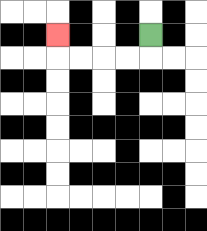{'start': '[6, 1]', 'end': '[2, 1]', 'path_directions': 'D,L,L,L,L,U', 'path_coordinates': '[[6, 1], [6, 2], [5, 2], [4, 2], [3, 2], [2, 2], [2, 1]]'}